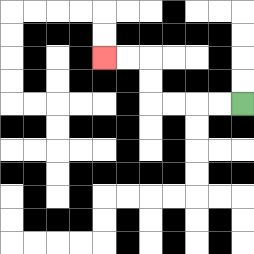{'start': '[10, 4]', 'end': '[4, 2]', 'path_directions': 'L,L,L,L,U,U,L,L', 'path_coordinates': '[[10, 4], [9, 4], [8, 4], [7, 4], [6, 4], [6, 3], [6, 2], [5, 2], [4, 2]]'}